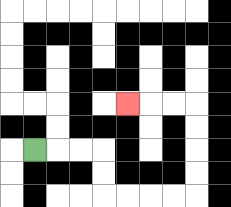{'start': '[1, 6]', 'end': '[5, 4]', 'path_directions': 'R,R,R,D,D,R,R,R,R,U,U,U,U,L,L,L', 'path_coordinates': '[[1, 6], [2, 6], [3, 6], [4, 6], [4, 7], [4, 8], [5, 8], [6, 8], [7, 8], [8, 8], [8, 7], [8, 6], [8, 5], [8, 4], [7, 4], [6, 4], [5, 4]]'}